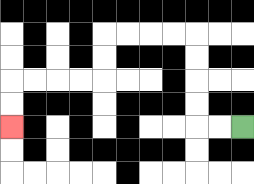{'start': '[10, 5]', 'end': '[0, 5]', 'path_directions': 'L,L,U,U,U,U,L,L,L,L,D,D,L,L,L,L,D,D', 'path_coordinates': '[[10, 5], [9, 5], [8, 5], [8, 4], [8, 3], [8, 2], [8, 1], [7, 1], [6, 1], [5, 1], [4, 1], [4, 2], [4, 3], [3, 3], [2, 3], [1, 3], [0, 3], [0, 4], [0, 5]]'}